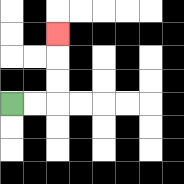{'start': '[0, 4]', 'end': '[2, 1]', 'path_directions': 'R,R,U,U,U', 'path_coordinates': '[[0, 4], [1, 4], [2, 4], [2, 3], [2, 2], [2, 1]]'}